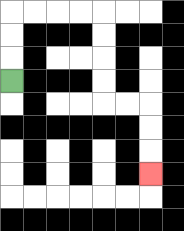{'start': '[0, 3]', 'end': '[6, 7]', 'path_directions': 'U,U,U,R,R,R,R,D,D,D,D,R,R,D,D,D', 'path_coordinates': '[[0, 3], [0, 2], [0, 1], [0, 0], [1, 0], [2, 0], [3, 0], [4, 0], [4, 1], [4, 2], [4, 3], [4, 4], [5, 4], [6, 4], [6, 5], [6, 6], [6, 7]]'}